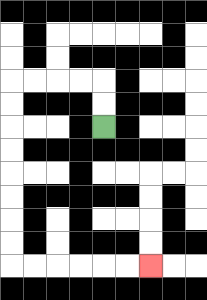{'start': '[4, 5]', 'end': '[6, 11]', 'path_directions': 'U,U,L,L,L,L,D,D,D,D,D,D,D,D,R,R,R,R,R,R', 'path_coordinates': '[[4, 5], [4, 4], [4, 3], [3, 3], [2, 3], [1, 3], [0, 3], [0, 4], [0, 5], [0, 6], [0, 7], [0, 8], [0, 9], [0, 10], [0, 11], [1, 11], [2, 11], [3, 11], [4, 11], [5, 11], [6, 11]]'}